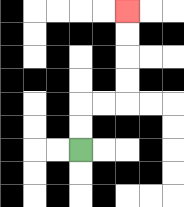{'start': '[3, 6]', 'end': '[5, 0]', 'path_directions': 'U,U,R,R,U,U,U,U', 'path_coordinates': '[[3, 6], [3, 5], [3, 4], [4, 4], [5, 4], [5, 3], [5, 2], [5, 1], [5, 0]]'}